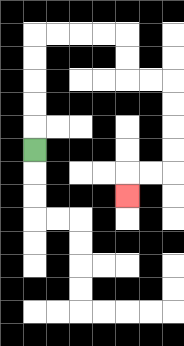{'start': '[1, 6]', 'end': '[5, 8]', 'path_directions': 'U,U,U,U,U,R,R,R,R,D,D,R,R,D,D,D,D,L,L,D', 'path_coordinates': '[[1, 6], [1, 5], [1, 4], [1, 3], [1, 2], [1, 1], [2, 1], [3, 1], [4, 1], [5, 1], [5, 2], [5, 3], [6, 3], [7, 3], [7, 4], [7, 5], [7, 6], [7, 7], [6, 7], [5, 7], [5, 8]]'}